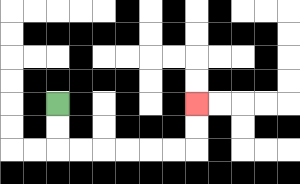{'start': '[2, 4]', 'end': '[8, 4]', 'path_directions': 'D,D,R,R,R,R,R,R,U,U', 'path_coordinates': '[[2, 4], [2, 5], [2, 6], [3, 6], [4, 6], [5, 6], [6, 6], [7, 6], [8, 6], [8, 5], [8, 4]]'}